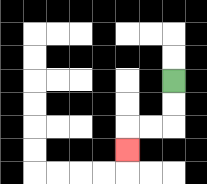{'start': '[7, 3]', 'end': '[5, 6]', 'path_directions': 'D,D,L,L,D', 'path_coordinates': '[[7, 3], [7, 4], [7, 5], [6, 5], [5, 5], [5, 6]]'}